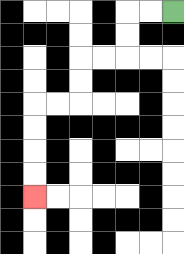{'start': '[7, 0]', 'end': '[1, 8]', 'path_directions': 'L,L,D,D,L,L,D,D,L,L,D,D,D,D', 'path_coordinates': '[[7, 0], [6, 0], [5, 0], [5, 1], [5, 2], [4, 2], [3, 2], [3, 3], [3, 4], [2, 4], [1, 4], [1, 5], [1, 6], [1, 7], [1, 8]]'}